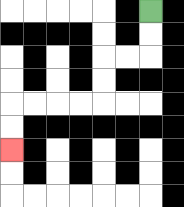{'start': '[6, 0]', 'end': '[0, 6]', 'path_directions': 'D,D,L,L,D,D,L,L,L,L,D,D', 'path_coordinates': '[[6, 0], [6, 1], [6, 2], [5, 2], [4, 2], [4, 3], [4, 4], [3, 4], [2, 4], [1, 4], [0, 4], [0, 5], [0, 6]]'}